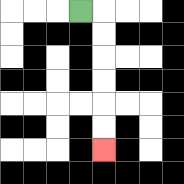{'start': '[3, 0]', 'end': '[4, 6]', 'path_directions': 'R,D,D,D,D,D,D', 'path_coordinates': '[[3, 0], [4, 0], [4, 1], [4, 2], [4, 3], [4, 4], [4, 5], [4, 6]]'}